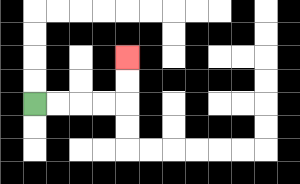{'start': '[1, 4]', 'end': '[5, 2]', 'path_directions': 'R,R,R,R,U,U', 'path_coordinates': '[[1, 4], [2, 4], [3, 4], [4, 4], [5, 4], [5, 3], [5, 2]]'}